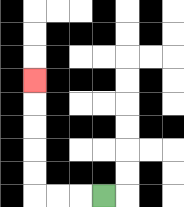{'start': '[4, 8]', 'end': '[1, 3]', 'path_directions': 'L,L,L,U,U,U,U,U', 'path_coordinates': '[[4, 8], [3, 8], [2, 8], [1, 8], [1, 7], [1, 6], [1, 5], [1, 4], [1, 3]]'}